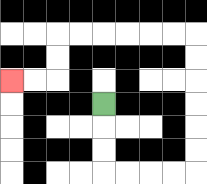{'start': '[4, 4]', 'end': '[0, 3]', 'path_directions': 'D,D,D,R,R,R,R,U,U,U,U,U,U,L,L,L,L,L,L,D,D,L,L', 'path_coordinates': '[[4, 4], [4, 5], [4, 6], [4, 7], [5, 7], [6, 7], [7, 7], [8, 7], [8, 6], [8, 5], [8, 4], [8, 3], [8, 2], [8, 1], [7, 1], [6, 1], [5, 1], [4, 1], [3, 1], [2, 1], [2, 2], [2, 3], [1, 3], [0, 3]]'}